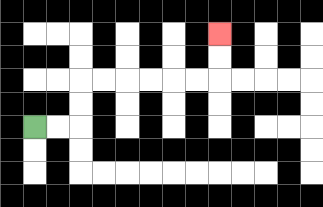{'start': '[1, 5]', 'end': '[9, 1]', 'path_directions': 'R,R,U,U,R,R,R,R,R,R,U,U', 'path_coordinates': '[[1, 5], [2, 5], [3, 5], [3, 4], [3, 3], [4, 3], [5, 3], [6, 3], [7, 3], [8, 3], [9, 3], [9, 2], [9, 1]]'}